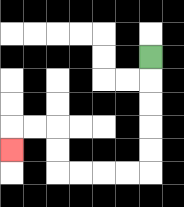{'start': '[6, 2]', 'end': '[0, 6]', 'path_directions': 'D,D,D,D,D,L,L,L,L,U,U,L,L,D', 'path_coordinates': '[[6, 2], [6, 3], [6, 4], [6, 5], [6, 6], [6, 7], [5, 7], [4, 7], [3, 7], [2, 7], [2, 6], [2, 5], [1, 5], [0, 5], [0, 6]]'}